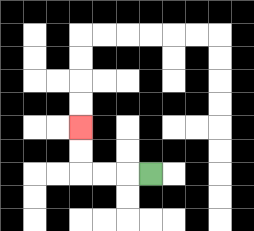{'start': '[6, 7]', 'end': '[3, 5]', 'path_directions': 'L,L,L,U,U', 'path_coordinates': '[[6, 7], [5, 7], [4, 7], [3, 7], [3, 6], [3, 5]]'}